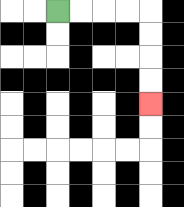{'start': '[2, 0]', 'end': '[6, 4]', 'path_directions': 'R,R,R,R,D,D,D,D', 'path_coordinates': '[[2, 0], [3, 0], [4, 0], [5, 0], [6, 0], [6, 1], [6, 2], [6, 3], [6, 4]]'}